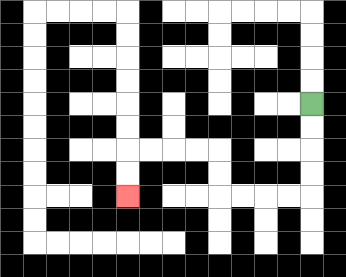{'start': '[13, 4]', 'end': '[5, 8]', 'path_directions': 'D,D,D,D,L,L,L,L,U,U,L,L,L,L,D,D', 'path_coordinates': '[[13, 4], [13, 5], [13, 6], [13, 7], [13, 8], [12, 8], [11, 8], [10, 8], [9, 8], [9, 7], [9, 6], [8, 6], [7, 6], [6, 6], [5, 6], [5, 7], [5, 8]]'}